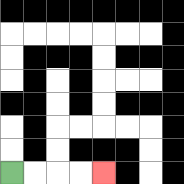{'start': '[0, 7]', 'end': '[4, 7]', 'path_directions': 'R,R,R,R', 'path_coordinates': '[[0, 7], [1, 7], [2, 7], [3, 7], [4, 7]]'}